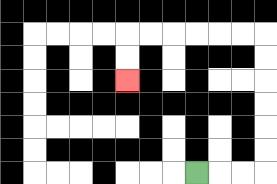{'start': '[8, 7]', 'end': '[5, 3]', 'path_directions': 'R,R,R,U,U,U,U,U,U,L,L,L,L,L,L,D,D', 'path_coordinates': '[[8, 7], [9, 7], [10, 7], [11, 7], [11, 6], [11, 5], [11, 4], [11, 3], [11, 2], [11, 1], [10, 1], [9, 1], [8, 1], [7, 1], [6, 1], [5, 1], [5, 2], [5, 3]]'}